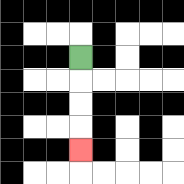{'start': '[3, 2]', 'end': '[3, 6]', 'path_directions': 'D,D,D,D', 'path_coordinates': '[[3, 2], [3, 3], [3, 4], [3, 5], [3, 6]]'}